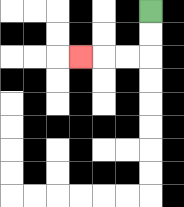{'start': '[6, 0]', 'end': '[3, 2]', 'path_directions': 'D,D,L,L,L', 'path_coordinates': '[[6, 0], [6, 1], [6, 2], [5, 2], [4, 2], [3, 2]]'}